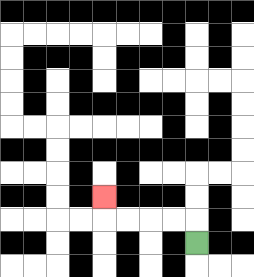{'start': '[8, 10]', 'end': '[4, 8]', 'path_directions': 'U,L,L,L,L,U', 'path_coordinates': '[[8, 10], [8, 9], [7, 9], [6, 9], [5, 9], [4, 9], [4, 8]]'}